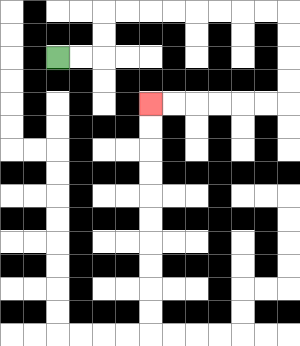{'start': '[2, 2]', 'end': '[6, 4]', 'path_directions': 'R,R,U,U,R,R,R,R,R,R,R,R,D,D,D,D,L,L,L,L,L,L', 'path_coordinates': '[[2, 2], [3, 2], [4, 2], [4, 1], [4, 0], [5, 0], [6, 0], [7, 0], [8, 0], [9, 0], [10, 0], [11, 0], [12, 0], [12, 1], [12, 2], [12, 3], [12, 4], [11, 4], [10, 4], [9, 4], [8, 4], [7, 4], [6, 4]]'}